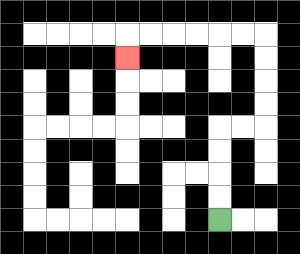{'start': '[9, 9]', 'end': '[5, 2]', 'path_directions': 'U,U,U,U,R,R,U,U,U,U,L,L,L,L,L,L,D', 'path_coordinates': '[[9, 9], [9, 8], [9, 7], [9, 6], [9, 5], [10, 5], [11, 5], [11, 4], [11, 3], [11, 2], [11, 1], [10, 1], [9, 1], [8, 1], [7, 1], [6, 1], [5, 1], [5, 2]]'}